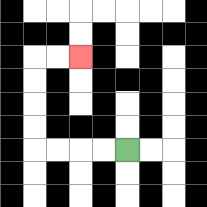{'start': '[5, 6]', 'end': '[3, 2]', 'path_directions': 'L,L,L,L,U,U,U,U,R,R', 'path_coordinates': '[[5, 6], [4, 6], [3, 6], [2, 6], [1, 6], [1, 5], [1, 4], [1, 3], [1, 2], [2, 2], [3, 2]]'}